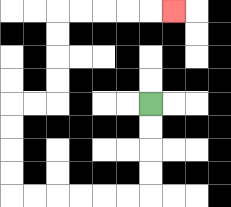{'start': '[6, 4]', 'end': '[7, 0]', 'path_directions': 'D,D,D,D,L,L,L,L,L,L,U,U,U,U,R,R,U,U,U,U,R,R,R,R,R', 'path_coordinates': '[[6, 4], [6, 5], [6, 6], [6, 7], [6, 8], [5, 8], [4, 8], [3, 8], [2, 8], [1, 8], [0, 8], [0, 7], [0, 6], [0, 5], [0, 4], [1, 4], [2, 4], [2, 3], [2, 2], [2, 1], [2, 0], [3, 0], [4, 0], [5, 0], [6, 0], [7, 0]]'}